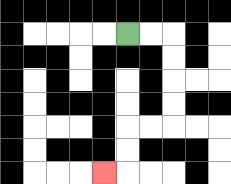{'start': '[5, 1]', 'end': '[4, 7]', 'path_directions': 'R,R,D,D,D,D,L,L,D,D,L', 'path_coordinates': '[[5, 1], [6, 1], [7, 1], [7, 2], [7, 3], [7, 4], [7, 5], [6, 5], [5, 5], [5, 6], [5, 7], [4, 7]]'}